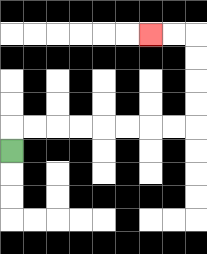{'start': '[0, 6]', 'end': '[6, 1]', 'path_directions': 'U,R,R,R,R,R,R,R,R,U,U,U,U,L,L', 'path_coordinates': '[[0, 6], [0, 5], [1, 5], [2, 5], [3, 5], [4, 5], [5, 5], [6, 5], [7, 5], [8, 5], [8, 4], [8, 3], [8, 2], [8, 1], [7, 1], [6, 1]]'}